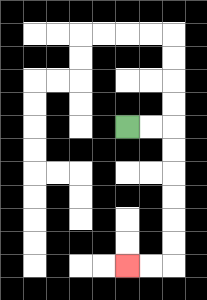{'start': '[5, 5]', 'end': '[5, 11]', 'path_directions': 'R,R,D,D,D,D,D,D,L,L', 'path_coordinates': '[[5, 5], [6, 5], [7, 5], [7, 6], [7, 7], [7, 8], [7, 9], [7, 10], [7, 11], [6, 11], [5, 11]]'}